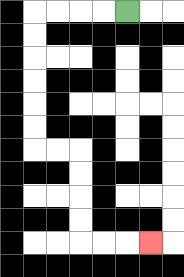{'start': '[5, 0]', 'end': '[6, 10]', 'path_directions': 'L,L,L,L,D,D,D,D,D,D,R,R,D,D,D,D,R,R,R', 'path_coordinates': '[[5, 0], [4, 0], [3, 0], [2, 0], [1, 0], [1, 1], [1, 2], [1, 3], [1, 4], [1, 5], [1, 6], [2, 6], [3, 6], [3, 7], [3, 8], [3, 9], [3, 10], [4, 10], [5, 10], [6, 10]]'}